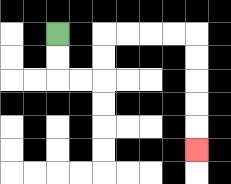{'start': '[2, 1]', 'end': '[8, 6]', 'path_directions': 'D,D,R,R,U,U,R,R,R,R,D,D,D,D,D', 'path_coordinates': '[[2, 1], [2, 2], [2, 3], [3, 3], [4, 3], [4, 2], [4, 1], [5, 1], [6, 1], [7, 1], [8, 1], [8, 2], [8, 3], [8, 4], [8, 5], [8, 6]]'}